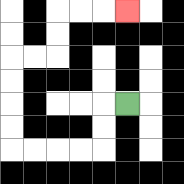{'start': '[5, 4]', 'end': '[5, 0]', 'path_directions': 'L,D,D,L,L,L,L,U,U,U,U,R,R,U,U,R,R,R', 'path_coordinates': '[[5, 4], [4, 4], [4, 5], [4, 6], [3, 6], [2, 6], [1, 6], [0, 6], [0, 5], [0, 4], [0, 3], [0, 2], [1, 2], [2, 2], [2, 1], [2, 0], [3, 0], [4, 0], [5, 0]]'}